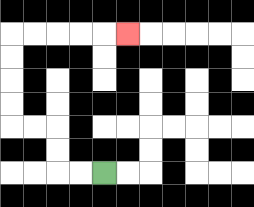{'start': '[4, 7]', 'end': '[5, 1]', 'path_directions': 'L,L,U,U,L,L,U,U,U,U,R,R,R,R,R', 'path_coordinates': '[[4, 7], [3, 7], [2, 7], [2, 6], [2, 5], [1, 5], [0, 5], [0, 4], [0, 3], [0, 2], [0, 1], [1, 1], [2, 1], [3, 1], [4, 1], [5, 1]]'}